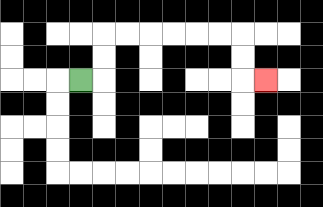{'start': '[3, 3]', 'end': '[11, 3]', 'path_directions': 'R,U,U,R,R,R,R,R,R,D,D,R', 'path_coordinates': '[[3, 3], [4, 3], [4, 2], [4, 1], [5, 1], [6, 1], [7, 1], [8, 1], [9, 1], [10, 1], [10, 2], [10, 3], [11, 3]]'}